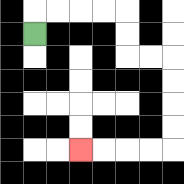{'start': '[1, 1]', 'end': '[3, 6]', 'path_directions': 'U,R,R,R,R,D,D,R,R,D,D,D,D,L,L,L,L', 'path_coordinates': '[[1, 1], [1, 0], [2, 0], [3, 0], [4, 0], [5, 0], [5, 1], [5, 2], [6, 2], [7, 2], [7, 3], [7, 4], [7, 5], [7, 6], [6, 6], [5, 6], [4, 6], [3, 6]]'}